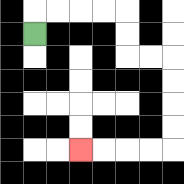{'start': '[1, 1]', 'end': '[3, 6]', 'path_directions': 'U,R,R,R,R,D,D,R,R,D,D,D,D,L,L,L,L', 'path_coordinates': '[[1, 1], [1, 0], [2, 0], [3, 0], [4, 0], [5, 0], [5, 1], [5, 2], [6, 2], [7, 2], [7, 3], [7, 4], [7, 5], [7, 6], [6, 6], [5, 6], [4, 6], [3, 6]]'}